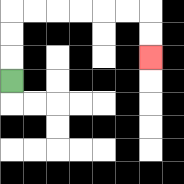{'start': '[0, 3]', 'end': '[6, 2]', 'path_directions': 'U,U,U,R,R,R,R,R,R,D,D', 'path_coordinates': '[[0, 3], [0, 2], [0, 1], [0, 0], [1, 0], [2, 0], [3, 0], [4, 0], [5, 0], [6, 0], [6, 1], [6, 2]]'}